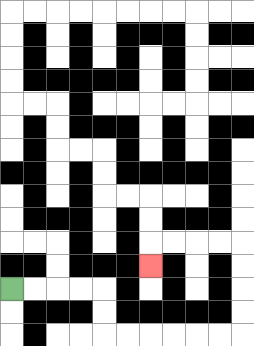{'start': '[0, 12]', 'end': '[6, 11]', 'path_directions': 'R,R,R,R,D,D,R,R,R,R,R,R,U,U,U,U,L,L,L,L,D', 'path_coordinates': '[[0, 12], [1, 12], [2, 12], [3, 12], [4, 12], [4, 13], [4, 14], [5, 14], [6, 14], [7, 14], [8, 14], [9, 14], [10, 14], [10, 13], [10, 12], [10, 11], [10, 10], [9, 10], [8, 10], [7, 10], [6, 10], [6, 11]]'}